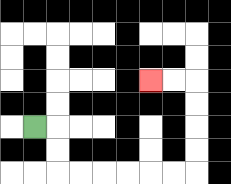{'start': '[1, 5]', 'end': '[6, 3]', 'path_directions': 'R,D,D,R,R,R,R,R,R,U,U,U,U,L,L', 'path_coordinates': '[[1, 5], [2, 5], [2, 6], [2, 7], [3, 7], [4, 7], [5, 7], [6, 7], [7, 7], [8, 7], [8, 6], [8, 5], [8, 4], [8, 3], [7, 3], [6, 3]]'}